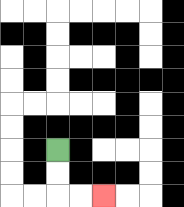{'start': '[2, 6]', 'end': '[4, 8]', 'path_directions': 'D,D,R,R', 'path_coordinates': '[[2, 6], [2, 7], [2, 8], [3, 8], [4, 8]]'}